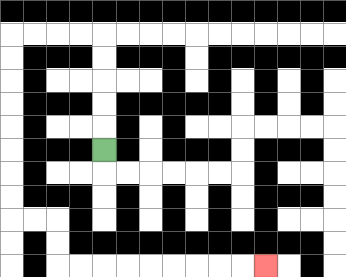{'start': '[4, 6]', 'end': '[11, 11]', 'path_directions': 'U,U,U,U,U,L,L,L,L,D,D,D,D,D,D,D,D,R,R,D,D,R,R,R,R,R,R,R,R,R', 'path_coordinates': '[[4, 6], [4, 5], [4, 4], [4, 3], [4, 2], [4, 1], [3, 1], [2, 1], [1, 1], [0, 1], [0, 2], [0, 3], [0, 4], [0, 5], [0, 6], [0, 7], [0, 8], [0, 9], [1, 9], [2, 9], [2, 10], [2, 11], [3, 11], [4, 11], [5, 11], [6, 11], [7, 11], [8, 11], [9, 11], [10, 11], [11, 11]]'}